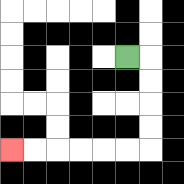{'start': '[5, 2]', 'end': '[0, 6]', 'path_directions': 'R,D,D,D,D,L,L,L,L,L,L', 'path_coordinates': '[[5, 2], [6, 2], [6, 3], [6, 4], [6, 5], [6, 6], [5, 6], [4, 6], [3, 6], [2, 6], [1, 6], [0, 6]]'}